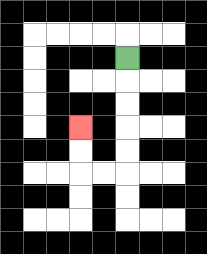{'start': '[5, 2]', 'end': '[3, 5]', 'path_directions': 'D,D,D,D,D,L,L,U,U', 'path_coordinates': '[[5, 2], [5, 3], [5, 4], [5, 5], [5, 6], [5, 7], [4, 7], [3, 7], [3, 6], [3, 5]]'}